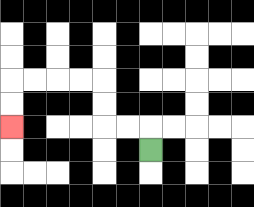{'start': '[6, 6]', 'end': '[0, 5]', 'path_directions': 'U,L,L,U,U,L,L,L,L,D,D', 'path_coordinates': '[[6, 6], [6, 5], [5, 5], [4, 5], [4, 4], [4, 3], [3, 3], [2, 3], [1, 3], [0, 3], [0, 4], [0, 5]]'}